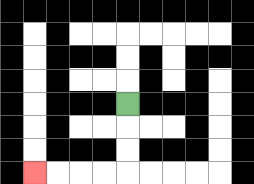{'start': '[5, 4]', 'end': '[1, 7]', 'path_directions': 'D,D,D,L,L,L,L', 'path_coordinates': '[[5, 4], [5, 5], [5, 6], [5, 7], [4, 7], [3, 7], [2, 7], [1, 7]]'}